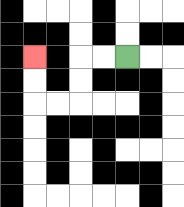{'start': '[5, 2]', 'end': '[1, 2]', 'path_directions': 'L,L,D,D,L,L,U,U', 'path_coordinates': '[[5, 2], [4, 2], [3, 2], [3, 3], [3, 4], [2, 4], [1, 4], [1, 3], [1, 2]]'}